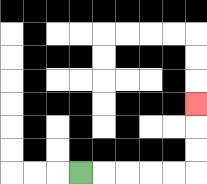{'start': '[3, 7]', 'end': '[8, 4]', 'path_directions': 'R,R,R,R,R,U,U,U', 'path_coordinates': '[[3, 7], [4, 7], [5, 7], [6, 7], [7, 7], [8, 7], [8, 6], [8, 5], [8, 4]]'}